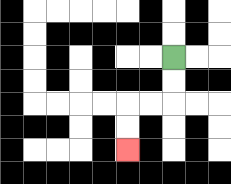{'start': '[7, 2]', 'end': '[5, 6]', 'path_directions': 'D,D,L,L,D,D', 'path_coordinates': '[[7, 2], [7, 3], [7, 4], [6, 4], [5, 4], [5, 5], [5, 6]]'}